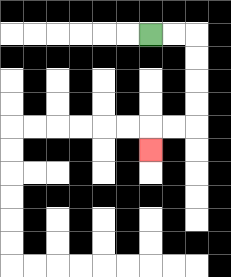{'start': '[6, 1]', 'end': '[6, 6]', 'path_directions': 'R,R,D,D,D,D,L,L,D', 'path_coordinates': '[[6, 1], [7, 1], [8, 1], [8, 2], [8, 3], [8, 4], [8, 5], [7, 5], [6, 5], [6, 6]]'}